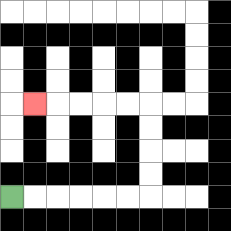{'start': '[0, 8]', 'end': '[1, 4]', 'path_directions': 'R,R,R,R,R,R,U,U,U,U,L,L,L,L,L', 'path_coordinates': '[[0, 8], [1, 8], [2, 8], [3, 8], [4, 8], [5, 8], [6, 8], [6, 7], [6, 6], [6, 5], [6, 4], [5, 4], [4, 4], [3, 4], [2, 4], [1, 4]]'}